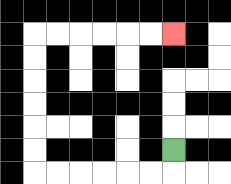{'start': '[7, 6]', 'end': '[7, 1]', 'path_directions': 'D,L,L,L,L,L,L,U,U,U,U,U,U,R,R,R,R,R,R', 'path_coordinates': '[[7, 6], [7, 7], [6, 7], [5, 7], [4, 7], [3, 7], [2, 7], [1, 7], [1, 6], [1, 5], [1, 4], [1, 3], [1, 2], [1, 1], [2, 1], [3, 1], [4, 1], [5, 1], [6, 1], [7, 1]]'}